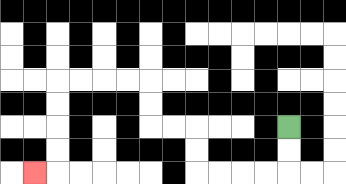{'start': '[12, 5]', 'end': '[1, 7]', 'path_directions': 'D,D,L,L,L,L,U,U,L,L,U,U,L,L,L,L,D,D,D,D,L', 'path_coordinates': '[[12, 5], [12, 6], [12, 7], [11, 7], [10, 7], [9, 7], [8, 7], [8, 6], [8, 5], [7, 5], [6, 5], [6, 4], [6, 3], [5, 3], [4, 3], [3, 3], [2, 3], [2, 4], [2, 5], [2, 6], [2, 7], [1, 7]]'}